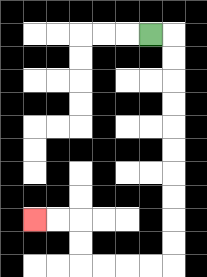{'start': '[6, 1]', 'end': '[1, 9]', 'path_directions': 'R,D,D,D,D,D,D,D,D,D,D,L,L,L,L,U,U,L,L', 'path_coordinates': '[[6, 1], [7, 1], [7, 2], [7, 3], [7, 4], [7, 5], [7, 6], [7, 7], [7, 8], [7, 9], [7, 10], [7, 11], [6, 11], [5, 11], [4, 11], [3, 11], [3, 10], [3, 9], [2, 9], [1, 9]]'}